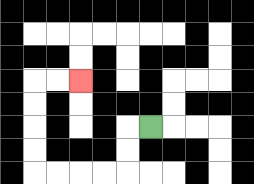{'start': '[6, 5]', 'end': '[3, 3]', 'path_directions': 'L,D,D,L,L,L,L,U,U,U,U,R,R', 'path_coordinates': '[[6, 5], [5, 5], [5, 6], [5, 7], [4, 7], [3, 7], [2, 7], [1, 7], [1, 6], [1, 5], [1, 4], [1, 3], [2, 3], [3, 3]]'}